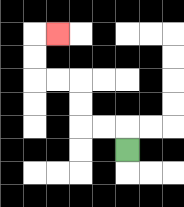{'start': '[5, 6]', 'end': '[2, 1]', 'path_directions': 'U,L,L,U,U,L,L,U,U,R', 'path_coordinates': '[[5, 6], [5, 5], [4, 5], [3, 5], [3, 4], [3, 3], [2, 3], [1, 3], [1, 2], [1, 1], [2, 1]]'}